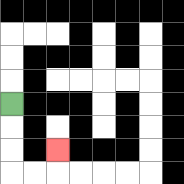{'start': '[0, 4]', 'end': '[2, 6]', 'path_directions': 'D,D,D,R,R,U', 'path_coordinates': '[[0, 4], [0, 5], [0, 6], [0, 7], [1, 7], [2, 7], [2, 6]]'}